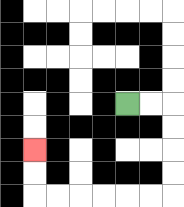{'start': '[5, 4]', 'end': '[1, 6]', 'path_directions': 'R,R,D,D,D,D,L,L,L,L,L,L,U,U', 'path_coordinates': '[[5, 4], [6, 4], [7, 4], [7, 5], [7, 6], [7, 7], [7, 8], [6, 8], [5, 8], [4, 8], [3, 8], [2, 8], [1, 8], [1, 7], [1, 6]]'}